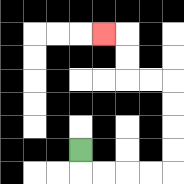{'start': '[3, 6]', 'end': '[4, 1]', 'path_directions': 'D,R,R,R,R,U,U,U,U,L,L,U,U,L', 'path_coordinates': '[[3, 6], [3, 7], [4, 7], [5, 7], [6, 7], [7, 7], [7, 6], [7, 5], [7, 4], [7, 3], [6, 3], [5, 3], [5, 2], [5, 1], [4, 1]]'}